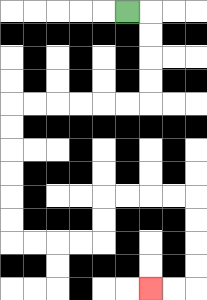{'start': '[5, 0]', 'end': '[6, 12]', 'path_directions': 'R,D,D,D,D,L,L,L,L,L,L,D,D,D,D,D,D,R,R,R,R,U,U,R,R,R,R,D,D,D,D,L,L', 'path_coordinates': '[[5, 0], [6, 0], [6, 1], [6, 2], [6, 3], [6, 4], [5, 4], [4, 4], [3, 4], [2, 4], [1, 4], [0, 4], [0, 5], [0, 6], [0, 7], [0, 8], [0, 9], [0, 10], [1, 10], [2, 10], [3, 10], [4, 10], [4, 9], [4, 8], [5, 8], [6, 8], [7, 8], [8, 8], [8, 9], [8, 10], [8, 11], [8, 12], [7, 12], [6, 12]]'}